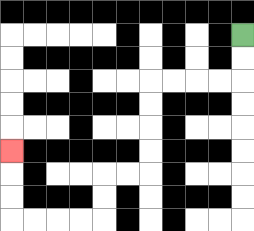{'start': '[10, 1]', 'end': '[0, 6]', 'path_directions': 'D,D,L,L,L,L,D,D,D,D,L,L,D,D,L,L,L,L,U,U,U', 'path_coordinates': '[[10, 1], [10, 2], [10, 3], [9, 3], [8, 3], [7, 3], [6, 3], [6, 4], [6, 5], [6, 6], [6, 7], [5, 7], [4, 7], [4, 8], [4, 9], [3, 9], [2, 9], [1, 9], [0, 9], [0, 8], [0, 7], [0, 6]]'}